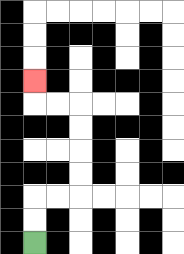{'start': '[1, 10]', 'end': '[1, 3]', 'path_directions': 'U,U,R,R,U,U,U,U,L,L,U', 'path_coordinates': '[[1, 10], [1, 9], [1, 8], [2, 8], [3, 8], [3, 7], [3, 6], [3, 5], [3, 4], [2, 4], [1, 4], [1, 3]]'}